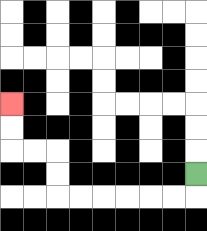{'start': '[8, 7]', 'end': '[0, 4]', 'path_directions': 'D,L,L,L,L,L,L,U,U,L,L,U,U', 'path_coordinates': '[[8, 7], [8, 8], [7, 8], [6, 8], [5, 8], [4, 8], [3, 8], [2, 8], [2, 7], [2, 6], [1, 6], [0, 6], [0, 5], [0, 4]]'}